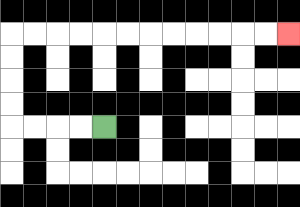{'start': '[4, 5]', 'end': '[12, 1]', 'path_directions': 'L,L,L,L,U,U,U,U,R,R,R,R,R,R,R,R,R,R,R,R', 'path_coordinates': '[[4, 5], [3, 5], [2, 5], [1, 5], [0, 5], [0, 4], [0, 3], [0, 2], [0, 1], [1, 1], [2, 1], [3, 1], [4, 1], [5, 1], [6, 1], [7, 1], [8, 1], [9, 1], [10, 1], [11, 1], [12, 1]]'}